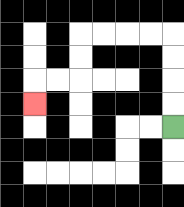{'start': '[7, 5]', 'end': '[1, 4]', 'path_directions': 'U,U,U,U,L,L,L,L,D,D,L,L,D', 'path_coordinates': '[[7, 5], [7, 4], [7, 3], [7, 2], [7, 1], [6, 1], [5, 1], [4, 1], [3, 1], [3, 2], [3, 3], [2, 3], [1, 3], [1, 4]]'}